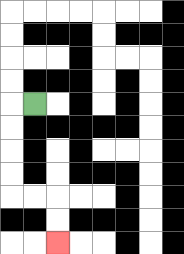{'start': '[1, 4]', 'end': '[2, 10]', 'path_directions': 'L,D,D,D,D,R,R,D,D', 'path_coordinates': '[[1, 4], [0, 4], [0, 5], [0, 6], [0, 7], [0, 8], [1, 8], [2, 8], [2, 9], [2, 10]]'}